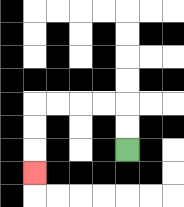{'start': '[5, 6]', 'end': '[1, 7]', 'path_directions': 'U,U,L,L,L,L,D,D,D', 'path_coordinates': '[[5, 6], [5, 5], [5, 4], [4, 4], [3, 4], [2, 4], [1, 4], [1, 5], [1, 6], [1, 7]]'}